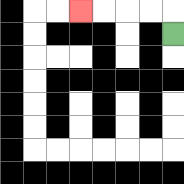{'start': '[7, 1]', 'end': '[3, 0]', 'path_directions': 'U,L,L,L,L', 'path_coordinates': '[[7, 1], [7, 0], [6, 0], [5, 0], [4, 0], [3, 0]]'}